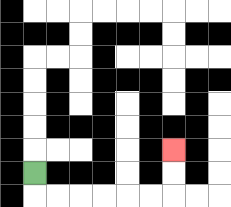{'start': '[1, 7]', 'end': '[7, 6]', 'path_directions': 'D,R,R,R,R,R,R,U,U', 'path_coordinates': '[[1, 7], [1, 8], [2, 8], [3, 8], [4, 8], [5, 8], [6, 8], [7, 8], [7, 7], [7, 6]]'}